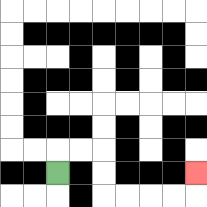{'start': '[2, 7]', 'end': '[8, 7]', 'path_directions': 'U,R,R,D,D,R,R,R,R,U', 'path_coordinates': '[[2, 7], [2, 6], [3, 6], [4, 6], [4, 7], [4, 8], [5, 8], [6, 8], [7, 8], [8, 8], [8, 7]]'}